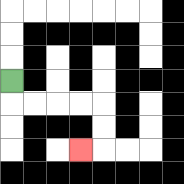{'start': '[0, 3]', 'end': '[3, 6]', 'path_directions': 'D,R,R,R,R,D,D,L', 'path_coordinates': '[[0, 3], [0, 4], [1, 4], [2, 4], [3, 4], [4, 4], [4, 5], [4, 6], [3, 6]]'}